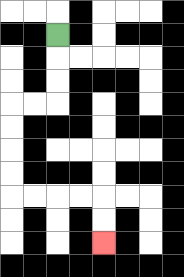{'start': '[2, 1]', 'end': '[4, 10]', 'path_directions': 'D,D,D,L,L,D,D,D,D,R,R,R,R,D,D', 'path_coordinates': '[[2, 1], [2, 2], [2, 3], [2, 4], [1, 4], [0, 4], [0, 5], [0, 6], [0, 7], [0, 8], [1, 8], [2, 8], [3, 8], [4, 8], [4, 9], [4, 10]]'}